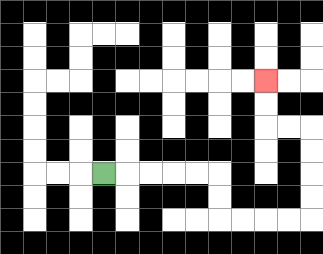{'start': '[4, 7]', 'end': '[11, 3]', 'path_directions': 'R,R,R,R,R,D,D,R,R,R,R,U,U,U,U,L,L,U,U', 'path_coordinates': '[[4, 7], [5, 7], [6, 7], [7, 7], [8, 7], [9, 7], [9, 8], [9, 9], [10, 9], [11, 9], [12, 9], [13, 9], [13, 8], [13, 7], [13, 6], [13, 5], [12, 5], [11, 5], [11, 4], [11, 3]]'}